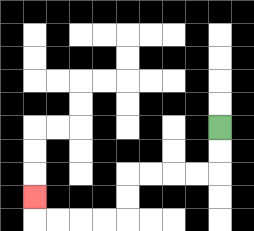{'start': '[9, 5]', 'end': '[1, 8]', 'path_directions': 'D,D,L,L,L,L,D,D,L,L,L,L,U', 'path_coordinates': '[[9, 5], [9, 6], [9, 7], [8, 7], [7, 7], [6, 7], [5, 7], [5, 8], [5, 9], [4, 9], [3, 9], [2, 9], [1, 9], [1, 8]]'}